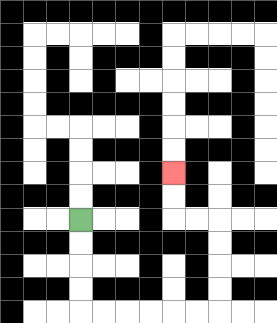{'start': '[3, 9]', 'end': '[7, 7]', 'path_directions': 'D,D,D,D,R,R,R,R,R,R,U,U,U,U,L,L,U,U', 'path_coordinates': '[[3, 9], [3, 10], [3, 11], [3, 12], [3, 13], [4, 13], [5, 13], [6, 13], [7, 13], [8, 13], [9, 13], [9, 12], [9, 11], [9, 10], [9, 9], [8, 9], [7, 9], [7, 8], [7, 7]]'}